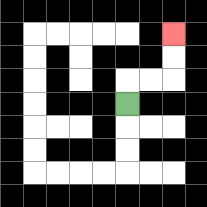{'start': '[5, 4]', 'end': '[7, 1]', 'path_directions': 'U,R,R,U,U', 'path_coordinates': '[[5, 4], [5, 3], [6, 3], [7, 3], [7, 2], [7, 1]]'}